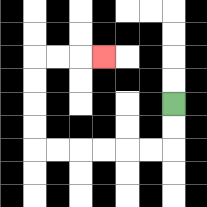{'start': '[7, 4]', 'end': '[4, 2]', 'path_directions': 'D,D,L,L,L,L,L,L,U,U,U,U,R,R,R', 'path_coordinates': '[[7, 4], [7, 5], [7, 6], [6, 6], [5, 6], [4, 6], [3, 6], [2, 6], [1, 6], [1, 5], [1, 4], [1, 3], [1, 2], [2, 2], [3, 2], [4, 2]]'}